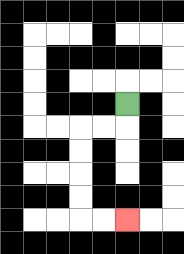{'start': '[5, 4]', 'end': '[5, 9]', 'path_directions': 'D,L,L,D,D,D,D,R,R', 'path_coordinates': '[[5, 4], [5, 5], [4, 5], [3, 5], [3, 6], [3, 7], [3, 8], [3, 9], [4, 9], [5, 9]]'}